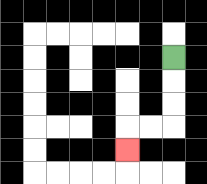{'start': '[7, 2]', 'end': '[5, 6]', 'path_directions': 'D,D,D,L,L,D', 'path_coordinates': '[[7, 2], [7, 3], [7, 4], [7, 5], [6, 5], [5, 5], [5, 6]]'}